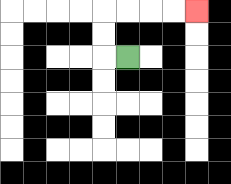{'start': '[5, 2]', 'end': '[8, 0]', 'path_directions': 'L,U,U,R,R,R,R', 'path_coordinates': '[[5, 2], [4, 2], [4, 1], [4, 0], [5, 0], [6, 0], [7, 0], [8, 0]]'}